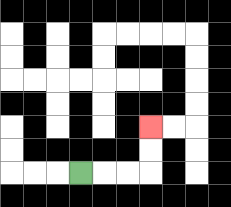{'start': '[3, 7]', 'end': '[6, 5]', 'path_directions': 'R,R,R,U,U', 'path_coordinates': '[[3, 7], [4, 7], [5, 7], [6, 7], [6, 6], [6, 5]]'}